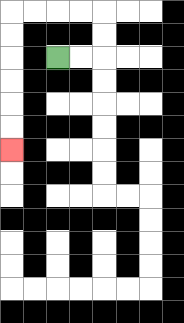{'start': '[2, 2]', 'end': '[0, 6]', 'path_directions': 'R,R,U,U,L,L,L,L,D,D,D,D,D,D', 'path_coordinates': '[[2, 2], [3, 2], [4, 2], [4, 1], [4, 0], [3, 0], [2, 0], [1, 0], [0, 0], [0, 1], [0, 2], [0, 3], [0, 4], [0, 5], [0, 6]]'}